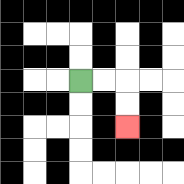{'start': '[3, 3]', 'end': '[5, 5]', 'path_directions': 'R,R,D,D', 'path_coordinates': '[[3, 3], [4, 3], [5, 3], [5, 4], [5, 5]]'}